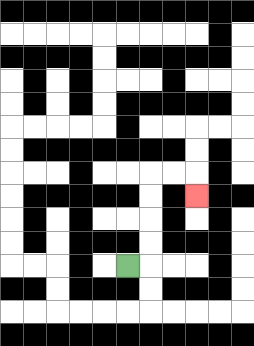{'start': '[5, 11]', 'end': '[8, 8]', 'path_directions': 'R,U,U,U,U,R,R,D', 'path_coordinates': '[[5, 11], [6, 11], [6, 10], [6, 9], [6, 8], [6, 7], [7, 7], [8, 7], [8, 8]]'}